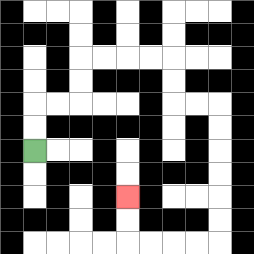{'start': '[1, 6]', 'end': '[5, 8]', 'path_directions': 'U,U,R,R,U,U,R,R,R,R,D,D,R,R,D,D,D,D,D,D,L,L,L,L,U,U', 'path_coordinates': '[[1, 6], [1, 5], [1, 4], [2, 4], [3, 4], [3, 3], [3, 2], [4, 2], [5, 2], [6, 2], [7, 2], [7, 3], [7, 4], [8, 4], [9, 4], [9, 5], [9, 6], [9, 7], [9, 8], [9, 9], [9, 10], [8, 10], [7, 10], [6, 10], [5, 10], [5, 9], [5, 8]]'}